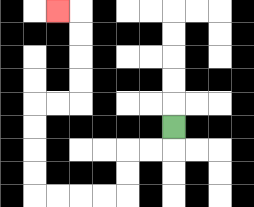{'start': '[7, 5]', 'end': '[2, 0]', 'path_directions': 'D,L,L,D,D,L,L,L,L,U,U,U,U,R,R,U,U,U,U,L', 'path_coordinates': '[[7, 5], [7, 6], [6, 6], [5, 6], [5, 7], [5, 8], [4, 8], [3, 8], [2, 8], [1, 8], [1, 7], [1, 6], [1, 5], [1, 4], [2, 4], [3, 4], [3, 3], [3, 2], [3, 1], [3, 0], [2, 0]]'}